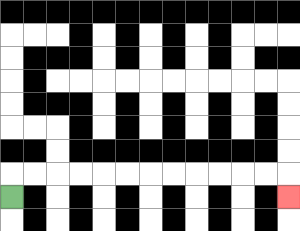{'start': '[0, 8]', 'end': '[12, 8]', 'path_directions': 'U,R,R,R,R,R,R,R,R,R,R,R,R,D', 'path_coordinates': '[[0, 8], [0, 7], [1, 7], [2, 7], [3, 7], [4, 7], [5, 7], [6, 7], [7, 7], [8, 7], [9, 7], [10, 7], [11, 7], [12, 7], [12, 8]]'}